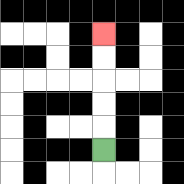{'start': '[4, 6]', 'end': '[4, 1]', 'path_directions': 'U,U,U,U,U', 'path_coordinates': '[[4, 6], [4, 5], [4, 4], [4, 3], [4, 2], [4, 1]]'}